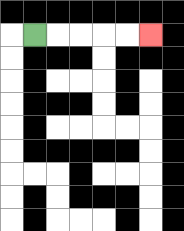{'start': '[1, 1]', 'end': '[6, 1]', 'path_directions': 'R,R,R,R,R', 'path_coordinates': '[[1, 1], [2, 1], [3, 1], [4, 1], [5, 1], [6, 1]]'}